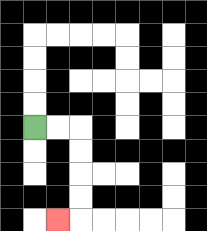{'start': '[1, 5]', 'end': '[2, 9]', 'path_directions': 'R,R,D,D,D,D,L', 'path_coordinates': '[[1, 5], [2, 5], [3, 5], [3, 6], [3, 7], [3, 8], [3, 9], [2, 9]]'}